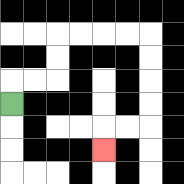{'start': '[0, 4]', 'end': '[4, 6]', 'path_directions': 'U,R,R,U,U,R,R,R,R,D,D,D,D,L,L,D', 'path_coordinates': '[[0, 4], [0, 3], [1, 3], [2, 3], [2, 2], [2, 1], [3, 1], [4, 1], [5, 1], [6, 1], [6, 2], [6, 3], [6, 4], [6, 5], [5, 5], [4, 5], [4, 6]]'}